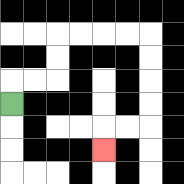{'start': '[0, 4]', 'end': '[4, 6]', 'path_directions': 'U,R,R,U,U,R,R,R,R,D,D,D,D,L,L,D', 'path_coordinates': '[[0, 4], [0, 3], [1, 3], [2, 3], [2, 2], [2, 1], [3, 1], [4, 1], [5, 1], [6, 1], [6, 2], [6, 3], [6, 4], [6, 5], [5, 5], [4, 5], [4, 6]]'}